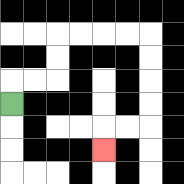{'start': '[0, 4]', 'end': '[4, 6]', 'path_directions': 'U,R,R,U,U,R,R,R,R,D,D,D,D,L,L,D', 'path_coordinates': '[[0, 4], [0, 3], [1, 3], [2, 3], [2, 2], [2, 1], [3, 1], [4, 1], [5, 1], [6, 1], [6, 2], [6, 3], [6, 4], [6, 5], [5, 5], [4, 5], [4, 6]]'}